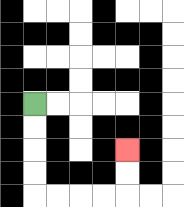{'start': '[1, 4]', 'end': '[5, 6]', 'path_directions': 'D,D,D,D,R,R,R,R,U,U', 'path_coordinates': '[[1, 4], [1, 5], [1, 6], [1, 7], [1, 8], [2, 8], [3, 8], [4, 8], [5, 8], [5, 7], [5, 6]]'}